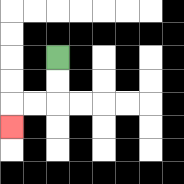{'start': '[2, 2]', 'end': '[0, 5]', 'path_directions': 'D,D,L,L,D', 'path_coordinates': '[[2, 2], [2, 3], [2, 4], [1, 4], [0, 4], [0, 5]]'}